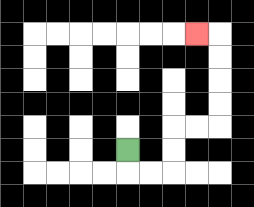{'start': '[5, 6]', 'end': '[8, 1]', 'path_directions': 'D,R,R,U,U,R,R,U,U,U,U,L', 'path_coordinates': '[[5, 6], [5, 7], [6, 7], [7, 7], [7, 6], [7, 5], [8, 5], [9, 5], [9, 4], [9, 3], [9, 2], [9, 1], [8, 1]]'}